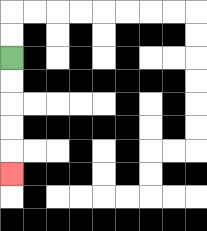{'start': '[0, 2]', 'end': '[0, 7]', 'path_directions': 'D,D,D,D,D', 'path_coordinates': '[[0, 2], [0, 3], [0, 4], [0, 5], [0, 6], [0, 7]]'}